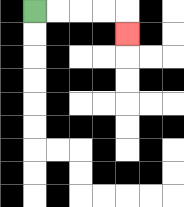{'start': '[1, 0]', 'end': '[5, 1]', 'path_directions': 'R,R,R,R,D', 'path_coordinates': '[[1, 0], [2, 0], [3, 0], [4, 0], [5, 0], [5, 1]]'}